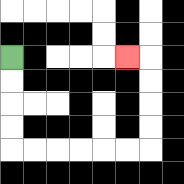{'start': '[0, 2]', 'end': '[5, 2]', 'path_directions': 'D,D,D,D,R,R,R,R,R,R,U,U,U,U,L', 'path_coordinates': '[[0, 2], [0, 3], [0, 4], [0, 5], [0, 6], [1, 6], [2, 6], [3, 6], [4, 6], [5, 6], [6, 6], [6, 5], [6, 4], [6, 3], [6, 2], [5, 2]]'}